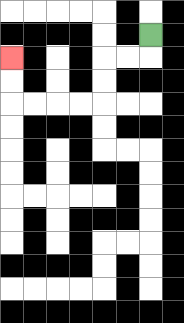{'start': '[6, 1]', 'end': '[0, 2]', 'path_directions': 'D,L,L,D,D,L,L,L,L,U,U', 'path_coordinates': '[[6, 1], [6, 2], [5, 2], [4, 2], [4, 3], [4, 4], [3, 4], [2, 4], [1, 4], [0, 4], [0, 3], [0, 2]]'}